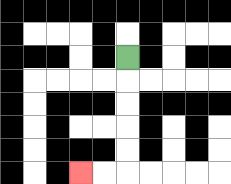{'start': '[5, 2]', 'end': '[3, 7]', 'path_directions': 'D,D,D,D,D,L,L', 'path_coordinates': '[[5, 2], [5, 3], [5, 4], [5, 5], [5, 6], [5, 7], [4, 7], [3, 7]]'}